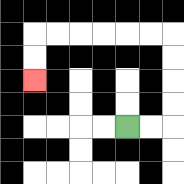{'start': '[5, 5]', 'end': '[1, 3]', 'path_directions': 'R,R,U,U,U,U,L,L,L,L,L,L,D,D', 'path_coordinates': '[[5, 5], [6, 5], [7, 5], [7, 4], [7, 3], [7, 2], [7, 1], [6, 1], [5, 1], [4, 1], [3, 1], [2, 1], [1, 1], [1, 2], [1, 3]]'}